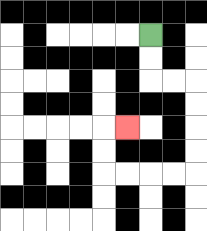{'start': '[6, 1]', 'end': '[5, 5]', 'path_directions': 'D,D,R,R,D,D,D,D,L,L,L,L,U,U,R', 'path_coordinates': '[[6, 1], [6, 2], [6, 3], [7, 3], [8, 3], [8, 4], [8, 5], [8, 6], [8, 7], [7, 7], [6, 7], [5, 7], [4, 7], [4, 6], [4, 5], [5, 5]]'}